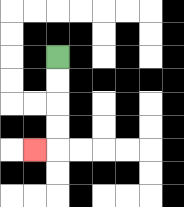{'start': '[2, 2]', 'end': '[1, 6]', 'path_directions': 'D,D,D,D,L', 'path_coordinates': '[[2, 2], [2, 3], [2, 4], [2, 5], [2, 6], [1, 6]]'}